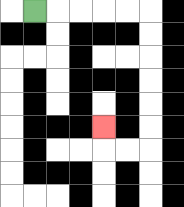{'start': '[1, 0]', 'end': '[4, 5]', 'path_directions': 'R,R,R,R,R,D,D,D,D,D,D,L,L,U', 'path_coordinates': '[[1, 0], [2, 0], [3, 0], [4, 0], [5, 0], [6, 0], [6, 1], [6, 2], [6, 3], [6, 4], [6, 5], [6, 6], [5, 6], [4, 6], [4, 5]]'}